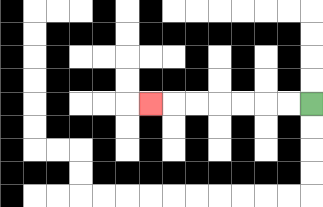{'start': '[13, 4]', 'end': '[6, 4]', 'path_directions': 'L,L,L,L,L,L,L', 'path_coordinates': '[[13, 4], [12, 4], [11, 4], [10, 4], [9, 4], [8, 4], [7, 4], [6, 4]]'}